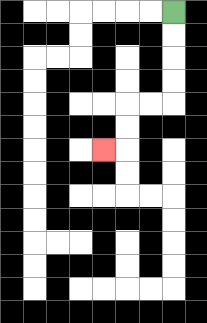{'start': '[7, 0]', 'end': '[4, 6]', 'path_directions': 'D,D,D,D,L,L,D,D,L', 'path_coordinates': '[[7, 0], [7, 1], [7, 2], [7, 3], [7, 4], [6, 4], [5, 4], [5, 5], [5, 6], [4, 6]]'}